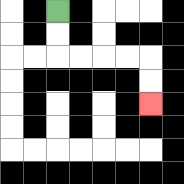{'start': '[2, 0]', 'end': '[6, 4]', 'path_directions': 'D,D,R,R,R,R,D,D', 'path_coordinates': '[[2, 0], [2, 1], [2, 2], [3, 2], [4, 2], [5, 2], [6, 2], [6, 3], [6, 4]]'}